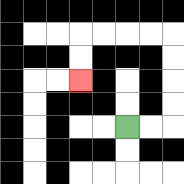{'start': '[5, 5]', 'end': '[3, 3]', 'path_directions': 'R,R,U,U,U,U,L,L,L,L,D,D', 'path_coordinates': '[[5, 5], [6, 5], [7, 5], [7, 4], [7, 3], [7, 2], [7, 1], [6, 1], [5, 1], [4, 1], [3, 1], [3, 2], [3, 3]]'}